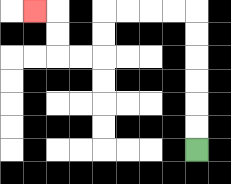{'start': '[8, 6]', 'end': '[1, 0]', 'path_directions': 'U,U,U,U,U,U,L,L,L,L,D,D,L,L,U,U,L', 'path_coordinates': '[[8, 6], [8, 5], [8, 4], [8, 3], [8, 2], [8, 1], [8, 0], [7, 0], [6, 0], [5, 0], [4, 0], [4, 1], [4, 2], [3, 2], [2, 2], [2, 1], [2, 0], [1, 0]]'}